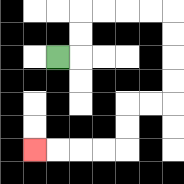{'start': '[2, 2]', 'end': '[1, 6]', 'path_directions': 'R,U,U,R,R,R,R,D,D,D,D,L,L,D,D,L,L,L,L', 'path_coordinates': '[[2, 2], [3, 2], [3, 1], [3, 0], [4, 0], [5, 0], [6, 0], [7, 0], [7, 1], [7, 2], [7, 3], [7, 4], [6, 4], [5, 4], [5, 5], [5, 6], [4, 6], [3, 6], [2, 6], [1, 6]]'}